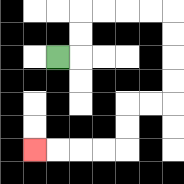{'start': '[2, 2]', 'end': '[1, 6]', 'path_directions': 'R,U,U,R,R,R,R,D,D,D,D,L,L,D,D,L,L,L,L', 'path_coordinates': '[[2, 2], [3, 2], [3, 1], [3, 0], [4, 0], [5, 0], [6, 0], [7, 0], [7, 1], [7, 2], [7, 3], [7, 4], [6, 4], [5, 4], [5, 5], [5, 6], [4, 6], [3, 6], [2, 6], [1, 6]]'}